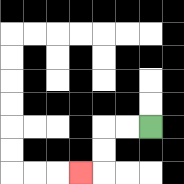{'start': '[6, 5]', 'end': '[3, 7]', 'path_directions': 'L,L,D,D,L', 'path_coordinates': '[[6, 5], [5, 5], [4, 5], [4, 6], [4, 7], [3, 7]]'}